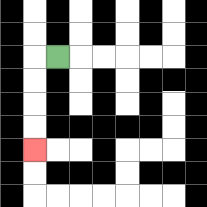{'start': '[2, 2]', 'end': '[1, 6]', 'path_directions': 'L,D,D,D,D', 'path_coordinates': '[[2, 2], [1, 2], [1, 3], [1, 4], [1, 5], [1, 6]]'}